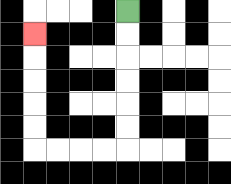{'start': '[5, 0]', 'end': '[1, 1]', 'path_directions': 'D,D,D,D,D,D,L,L,L,L,U,U,U,U,U', 'path_coordinates': '[[5, 0], [5, 1], [5, 2], [5, 3], [5, 4], [5, 5], [5, 6], [4, 6], [3, 6], [2, 6], [1, 6], [1, 5], [1, 4], [1, 3], [1, 2], [1, 1]]'}